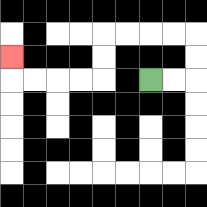{'start': '[6, 3]', 'end': '[0, 2]', 'path_directions': 'R,R,U,U,L,L,L,L,D,D,L,L,L,L,U', 'path_coordinates': '[[6, 3], [7, 3], [8, 3], [8, 2], [8, 1], [7, 1], [6, 1], [5, 1], [4, 1], [4, 2], [4, 3], [3, 3], [2, 3], [1, 3], [0, 3], [0, 2]]'}